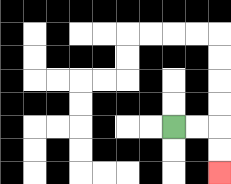{'start': '[7, 5]', 'end': '[9, 7]', 'path_directions': 'R,R,D,D', 'path_coordinates': '[[7, 5], [8, 5], [9, 5], [9, 6], [9, 7]]'}